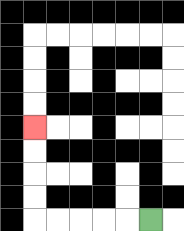{'start': '[6, 9]', 'end': '[1, 5]', 'path_directions': 'L,L,L,L,L,U,U,U,U', 'path_coordinates': '[[6, 9], [5, 9], [4, 9], [3, 9], [2, 9], [1, 9], [1, 8], [1, 7], [1, 6], [1, 5]]'}